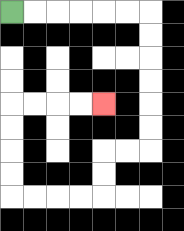{'start': '[0, 0]', 'end': '[4, 4]', 'path_directions': 'R,R,R,R,R,R,D,D,D,D,D,D,L,L,D,D,L,L,L,L,U,U,U,U,R,R,R,R', 'path_coordinates': '[[0, 0], [1, 0], [2, 0], [3, 0], [4, 0], [5, 0], [6, 0], [6, 1], [6, 2], [6, 3], [6, 4], [6, 5], [6, 6], [5, 6], [4, 6], [4, 7], [4, 8], [3, 8], [2, 8], [1, 8], [0, 8], [0, 7], [0, 6], [0, 5], [0, 4], [1, 4], [2, 4], [3, 4], [4, 4]]'}